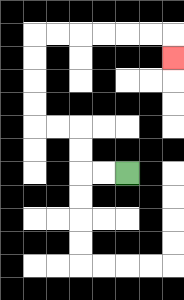{'start': '[5, 7]', 'end': '[7, 2]', 'path_directions': 'L,L,U,U,L,L,U,U,U,U,R,R,R,R,R,R,D', 'path_coordinates': '[[5, 7], [4, 7], [3, 7], [3, 6], [3, 5], [2, 5], [1, 5], [1, 4], [1, 3], [1, 2], [1, 1], [2, 1], [3, 1], [4, 1], [5, 1], [6, 1], [7, 1], [7, 2]]'}